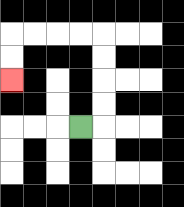{'start': '[3, 5]', 'end': '[0, 3]', 'path_directions': 'R,U,U,U,U,L,L,L,L,D,D', 'path_coordinates': '[[3, 5], [4, 5], [4, 4], [4, 3], [4, 2], [4, 1], [3, 1], [2, 1], [1, 1], [0, 1], [0, 2], [0, 3]]'}